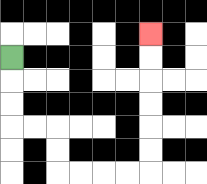{'start': '[0, 2]', 'end': '[6, 1]', 'path_directions': 'D,D,D,R,R,D,D,R,R,R,R,U,U,U,U,U,U', 'path_coordinates': '[[0, 2], [0, 3], [0, 4], [0, 5], [1, 5], [2, 5], [2, 6], [2, 7], [3, 7], [4, 7], [5, 7], [6, 7], [6, 6], [6, 5], [6, 4], [6, 3], [6, 2], [6, 1]]'}